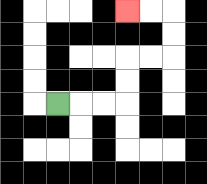{'start': '[2, 4]', 'end': '[5, 0]', 'path_directions': 'R,R,R,U,U,R,R,U,U,L,L', 'path_coordinates': '[[2, 4], [3, 4], [4, 4], [5, 4], [5, 3], [5, 2], [6, 2], [7, 2], [7, 1], [7, 0], [6, 0], [5, 0]]'}